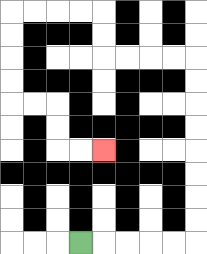{'start': '[3, 10]', 'end': '[4, 6]', 'path_directions': 'R,R,R,R,R,U,U,U,U,U,U,U,U,L,L,L,L,U,U,L,L,L,L,D,D,D,D,R,R,D,D,R,R', 'path_coordinates': '[[3, 10], [4, 10], [5, 10], [6, 10], [7, 10], [8, 10], [8, 9], [8, 8], [8, 7], [8, 6], [8, 5], [8, 4], [8, 3], [8, 2], [7, 2], [6, 2], [5, 2], [4, 2], [4, 1], [4, 0], [3, 0], [2, 0], [1, 0], [0, 0], [0, 1], [0, 2], [0, 3], [0, 4], [1, 4], [2, 4], [2, 5], [2, 6], [3, 6], [4, 6]]'}